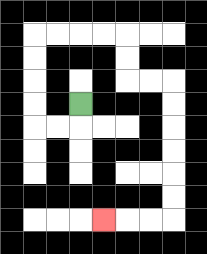{'start': '[3, 4]', 'end': '[4, 9]', 'path_directions': 'D,L,L,U,U,U,U,R,R,R,R,D,D,R,R,D,D,D,D,D,D,L,L,L', 'path_coordinates': '[[3, 4], [3, 5], [2, 5], [1, 5], [1, 4], [1, 3], [1, 2], [1, 1], [2, 1], [3, 1], [4, 1], [5, 1], [5, 2], [5, 3], [6, 3], [7, 3], [7, 4], [7, 5], [7, 6], [7, 7], [7, 8], [7, 9], [6, 9], [5, 9], [4, 9]]'}